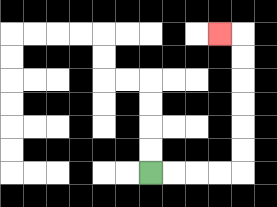{'start': '[6, 7]', 'end': '[9, 1]', 'path_directions': 'R,R,R,R,U,U,U,U,U,U,L', 'path_coordinates': '[[6, 7], [7, 7], [8, 7], [9, 7], [10, 7], [10, 6], [10, 5], [10, 4], [10, 3], [10, 2], [10, 1], [9, 1]]'}